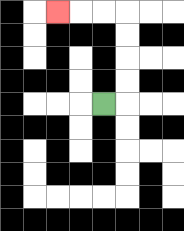{'start': '[4, 4]', 'end': '[2, 0]', 'path_directions': 'R,U,U,U,U,L,L,L', 'path_coordinates': '[[4, 4], [5, 4], [5, 3], [5, 2], [5, 1], [5, 0], [4, 0], [3, 0], [2, 0]]'}